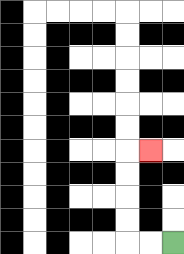{'start': '[7, 10]', 'end': '[6, 6]', 'path_directions': 'L,L,U,U,U,U,R', 'path_coordinates': '[[7, 10], [6, 10], [5, 10], [5, 9], [5, 8], [5, 7], [5, 6], [6, 6]]'}